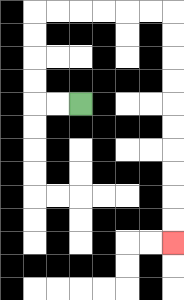{'start': '[3, 4]', 'end': '[7, 10]', 'path_directions': 'L,L,U,U,U,U,R,R,R,R,R,R,D,D,D,D,D,D,D,D,D,D', 'path_coordinates': '[[3, 4], [2, 4], [1, 4], [1, 3], [1, 2], [1, 1], [1, 0], [2, 0], [3, 0], [4, 0], [5, 0], [6, 0], [7, 0], [7, 1], [7, 2], [7, 3], [7, 4], [7, 5], [7, 6], [7, 7], [7, 8], [7, 9], [7, 10]]'}